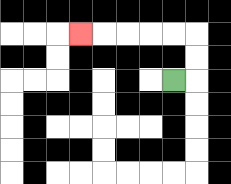{'start': '[7, 3]', 'end': '[3, 1]', 'path_directions': 'R,U,U,L,L,L,L,L', 'path_coordinates': '[[7, 3], [8, 3], [8, 2], [8, 1], [7, 1], [6, 1], [5, 1], [4, 1], [3, 1]]'}